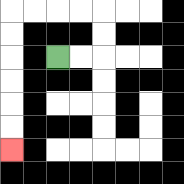{'start': '[2, 2]', 'end': '[0, 6]', 'path_directions': 'R,R,U,U,L,L,L,L,D,D,D,D,D,D', 'path_coordinates': '[[2, 2], [3, 2], [4, 2], [4, 1], [4, 0], [3, 0], [2, 0], [1, 0], [0, 0], [0, 1], [0, 2], [0, 3], [0, 4], [0, 5], [0, 6]]'}